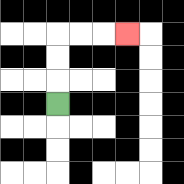{'start': '[2, 4]', 'end': '[5, 1]', 'path_directions': 'U,U,U,R,R,R', 'path_coordinates': '[[2, 4], [2, 3], [2, 2], [2, 1], [3, 1], [4, 1], [5, 1]]'}